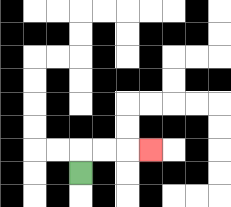{'start': '[3, 7]', 'end': '[6, 6]', 'path_directions': 'U,R,R,R', 'path_coordinates': '[[3, 7], [3, 6], [4, 6], [5, 6], [6, 6]]'}